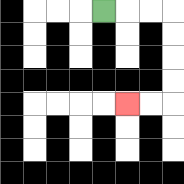{'start': '[4, 0]', 'end': '[5, 4]', 'path_directions': 'R,R,R,D,D,D,D,L,L', 'path_coordinates': '[[4, 0], [5, 0], [6, 0], [7, 0], [7, 1], [7, 2], [7, 3], [7, 4], [6, 4], [5, 4]]'}